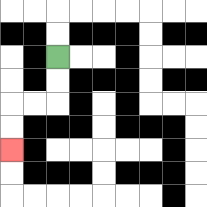{'start': '[2, 2]', 'end': '[0, 6]', 'path_directions': 'D,D,L,L,D,D', 'path_coordinates': '[[2, 2], [2, 3], [2, 4], [1, 4], [0, 4], [0, 5], [0, 6]]'}